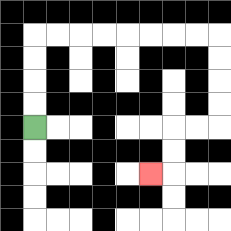{'start': '[1, 5]', 'end': '[6, 7]', 'path_directions': 'U,U,U,U,R,R,R,R,R,R,R,R,D,D,D,D,L,L,D,D,L', 'path_coordinates': '[[1, 5], [1, 4], [1, 3], [1, 2], [1, 1], [2, 1], [3, 1], [4, 1], [5, 1], [6, 1], [7, 1], [8, 1], [9, 1], [9, 2], [9, 3], [9, 4], [9, 5], [8, 5], [7, 5], [7, 6], [7, 7], [6, 7]]'}